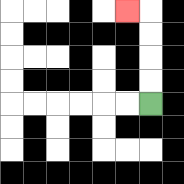{'start': '[6, 4]', 'end': '[5, 0]', 'path_directions': 'U,U,U,U,L', 'path_coordinates': '[[6, 4], [6, 3], [6, 2], [6, 1], [6, 0], [5, 0]]'}